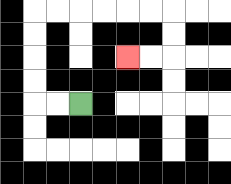{'start': '[3, 4]', 'end': '[5, 2]', 'path_directions': 'L,L,U,U,U,U,R,R,R,R,R,R,D,D,L,L', 'path_coordinates': '[[3, 4], [2, 4], [1, 4], [1, 3], [1, 2], [1, 1], [1, 0], [2, 0], [3, 0], [4, 0], [5, 0], [6, 0], [7, 0], [7, 1], [7, 2], [6, 2], [5, 2]]'}